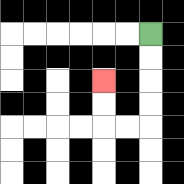{'start': '[6, 1]', 'end': '[4, 3]', 'path_directions': 'D,D,D,D,L,L,U,U', 'path_coordinates': '[[6, 1], [6, 2], [6, 3], [6, 4], [6, 5], [5, 5], [4, 5], [4, 4], [4, 3]]'}